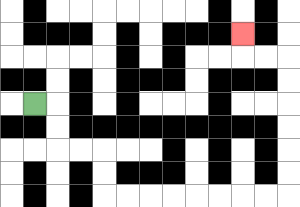{'start': '[1, 4]', 'end': '[10, 1]', 'path_directions': 'R,D,D,R,R,D,D,R,R,R,R,R,R,R,R,U,U,U,U,U,U,L,L,U', 'path_coordinates': '[[1, 4], [2, 4], [2, 5], [2, 6], [3, 6], [4, 6], [4, 7], [4, 8], [5, 8], [6, 8], [7, 8], [8, 8], [9, 8], [10, 8], [11, 8], [12, 8], [12, 7], [12, 6], [12, 5], [12, 4], [12, 3], [12, 2], [11, 2], [10, 2], [10, 1]]'}